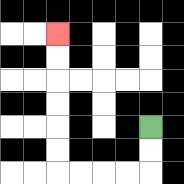{'start': '[6, 5]', 'end': '[2, 1]', 'path_directions': 'D,D,L,L,L,L,U,U,U,U,U,U', 'path_coordinates': '[[6, 5], [6, 6], [6, 7], [5, 7], [4, 7], [3, 7], [2, 7], [2, 6], [2, 5], [2, 4], [2, 3], [2, 2], [2, 1]]'}